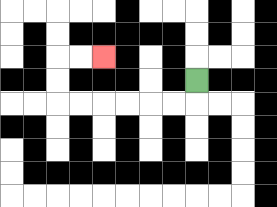{'start': '[8, 3]', 'end': '[4, 2]', 'path_directions': 'D,L,L,L,L,L,L,U,U,R,R', 'path_coordinates': '[[8, 3], [8, 4], [7, 4], [6, 4], [5, 4], [4, 4], [3, 4], [2, 4], [2, 3], [2, 2], [3, 2], [4, 2]]'}